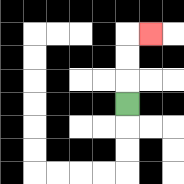{'start': '[5, 4]', 'end': '[6, 1]', 'path_directions': 'U,U,U,R', 'path_coordinates': '[[5, 4], [5, 3], [5, 2], [5, 1], [6, 1]]'}